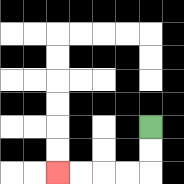{'start': '[6, 5]', 'end': '[2, 7]', 'path_directions': 'D,D,L,L,L,L', 'path_coordinates': '[[6, 5], [6, 6], [6, 7], [5, 7], [4, 7], [3, 7], [2, 7]]'}